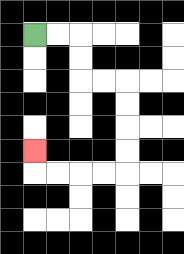{'start': '[1, 1]', 'end': '[1, 6]', 'path_directions': 'R,R,D,D,R,R,D,D,D,D,L,L,L,L,U', 'path_coordinates': '[[1, 1], [2, 1], [3, 1], [3, 2], [3, 3], [4, 3], [5, 3], [5, 4], [5, 5], [5, 6], [5, 7], [4, 7], [3, 7], [2, 7], [1, 7], [1, 6]]'}